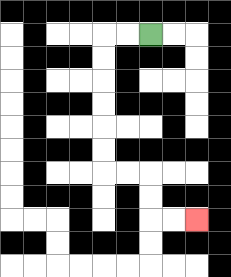{'start': '[6, 1]', 'end': '[8, 9]', 'path_directions': 'L,L,D,D,D,D,D,D,R,R,D,D,R,R', 'path_coordinates': '[[6, 1], [5, 1], [4, 1], [4, 2], [4, 3], [4, 4], [4, 5], [4, 6], [4, 7], [5, 7], [6, 7], [6, 8], [6, 9], [7, 9], [8, 9]]'}